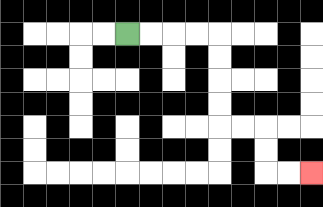{'start': '[5, 1]', 'end': '[13, 7]', 'path_directions': 'R,R,R,R,D,D,D,D,R,R,D,D,R,R', 'path_coordinates': '[[5, 1], [6, 1], [7, 1], [8, 1], [9, 1], [9, 2], [9, 3], [9, 4], [9, 5], [10, 5], [11, 5], [11, 6], [11, 7], [12, 7], [13, 7]]'}